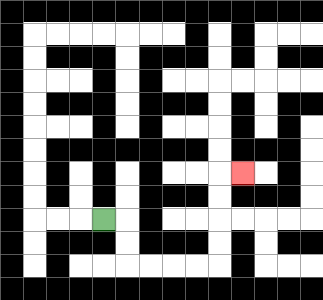{'start': '[4, 9]', 'end': '[10, 7]', 'path_directions': 'R,D,D,R,R,R,R,U,U,U,U,R', 'path_coordinates': '[[4, 9], [5, 9], [5, 10], [5, 11], [6, 11], [7, 11], [8, 11], [9, 11], [9, 10], [9, 9], [9, 8], [9, 7], [10, 7]]'}